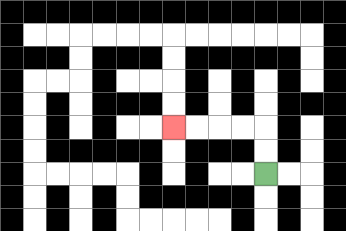{'start': '[11, 7]', 'end': '[7, 5]', 'path_directions': 'U,U,L,L,L,L', 'path_coordinates': '[[11, 7], [11, 6], [11, 5], [10, 5], [9, 5], [8, 5], [7, 5]]'}